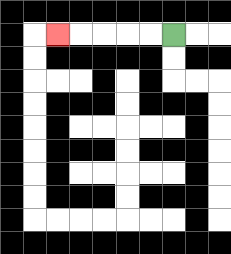{'start': '[7, 1]', 'end': '[2, 1]', 'path_directions': 'L,L,L,L,L', 'path_coordinates': '[[7, 1], [6, 1], [5, 1], [4, 1], [3, 1], [2, 1]]'}